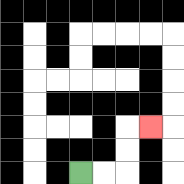{'start': '[3, 7]', 'end': '[6, 5]', 'path_directions': 'R,R,U,U,R', 'path_coordinates': '[[3, 7], [4, 7], [5, 7], [5, 6], [5, 5], [6, 5]]'}